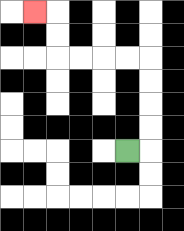{'start': '[5, 6]', 'end': '[1, 0]', 'path_directions': 'R,U,U,U,U,L,L,L,L,U,U,L', 'path_coordinates': '[[5, 6], [6, 6], [6, 5], [6, 4], [6, 3], [6, 2], [5, 2], [4, 2], [3, 2], [2, 2], [2, 1], [2, 0], [1, 0]]'}